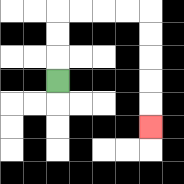{'start': '[2, 3]', 'end': '[6, 5]', 'path_directions': 'U,U,U,R,R,R,R,D,D,D,D,D', 'path_coordinates': '[[2, 3], [2, 2], [2, 1], [2, 0], [3, 0], [4, 0], [5, 0], [6, 0], [6, 1], [6, 2], [6, 3], [6, 4], [6, 5]]'}